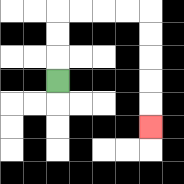{'start': '[2, 3]', 'end': '[6, 5]', 'path_directions': 'U,U,U,R,R,R,R,D,D,D,D,D', 'path_coordinates': '[[2, 3], [2, 2], [2, 1], [2, 0], [3, 0], [4, 0], [5, 0], [6, 0], [6, 1], [6, 2], [6, 3], [6, 4], [6, 5]]'}